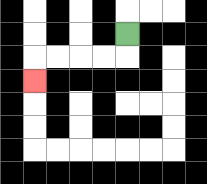{'start': '[5, 1]', 'end': '[1, 3]', 'path_directions': 'D,L,L,L,L,D', 'path_coordinates': '[[5, 1], [5, 2], [4, 2], [3, 2], [2, 2], [1, 2], [1, 3]]'}